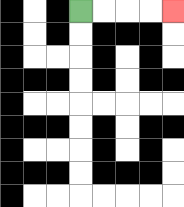{'start': '[3, 0]', 'end': '[7, 0]', 'path_directions': 'R,R,R,R', 'path_coordinates': '[[3, 0], [4, 0], [5, 0], [6, 0], [7, 0]]'}